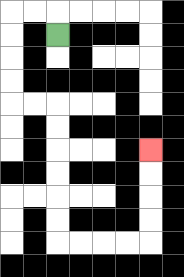{'start': '[2, 1]', 'end': '[6, 6]', 'path_directions': 'U,L,L,D,D,D,D,R,R,D,D,D,D,D,D,R,R,R,R,U,U,U,U', 'path_coordinates': '[[2, 1], [2, 0], [1, 0], [0, 0], [0, 1], [0, 2], [0, 3], [0, 4], [1, 4], [2, 4], [2, 5], [2, 6], [2, 7], [2, 8], [2, 9], [2, 10], [3, 10], [4, 10], [5, 10], [6, 10], [6, 9], [6, 8], [6, 7], [6, 6]]'}